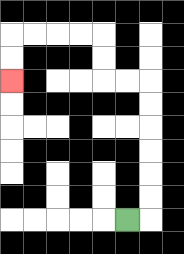{'start': '[5, 9]', 'end': '[0, 3]', 'path_directions': 'R,U,U,U,U,U,U,L,L,U,U,L,L,L,L,D,D', 'path_coordinates': '[[5, 9], [6, 9], [6, 8], [6, 7], [6, 6], [6, 5], [6, 4], [6, 3], [5, 3], [4, 3], [4, 2], [4, 1], [3, 1], [2, 1], [1, 1], [0, 1], [0, 2], [0, 3]]'}